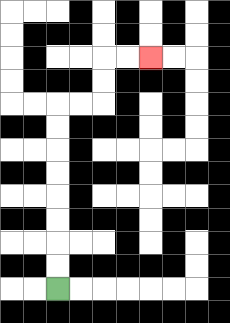{'start': '[2, 12]', 'end': '[6, 2]', 'path_directions': 'U,U,U,U,U,U,U,U,R,R,U,U,R,R', 'path_coordinates': '[[2, 12], [2, 11], [2, 10], [2, 9], [2, 8], [2, 7], [2, 6], [2, 5], [2, 4], [3, 4], [4, 4], [4, 3], [4, 2], [5, 2], [6, 2]]'}